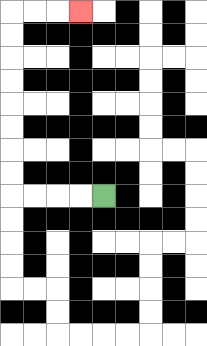{'start': '[4, 8]', 'end': '[3, 0]', 'path_directions': 'L,L,L,L,U,U,U,U,U,U,U,U,R,R,R', 'path_coordinates': '[[4, 8], [3, 8], [2, 8], [1, 8], [0, 8], [0, 7], [0, 6], [0, 5], [0, 4], [0, 3], [0, 2], [0, 1], [0, 0], [1, 0], [2, 0], [3, 0]]'}